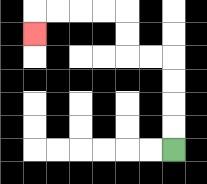{'start': '[7, 6]', 'end': '[1, 1]', 'path_directions': 'U,U,U,U,L,L,U,U,L,L,L,L,D', 'path_coordinates': '[[7, 6], [7, 5], [7, 4], [7, 3], [7, 2], [6, 2], [5, 2], [5, 1], [5, 0], [4, 0], [3, 0], [2, 0], [1, 0], [1, 1]]'}